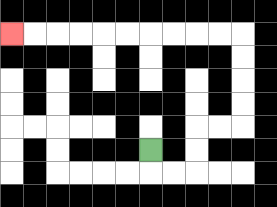{'start': '[6, 6]', 'end': '[0, 1]', 'path_directions': 'D,R,R,U,U,R,R,U,U,U,U,L,L,L,L,L,L,L,L,L,L', 'path_coordinates': '[[6, 6], [6, 7], [7, 7], [8, 7], [8, 6], [8, 5], [9, 5], [10, 5], [10, 4], [10, 3], [10, 2], [10, 1], [9, 1], [8, 1], [7, 1], [6, 1], [5, 1], [4, 1], [3, 1], [2, 1], [1, 1], [0, 1]]'}